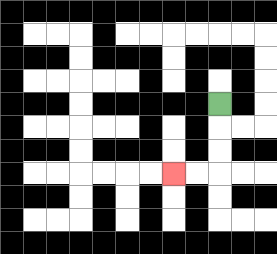{'start': '[9, 4]', 'end': '[7, 7]', 'path_directions': 'D,D,D,L,L', 'path_coordinates': '[[9, 4], [9, 5], [9, 6], [9, 7], [8, 7], [7, 7]]'}